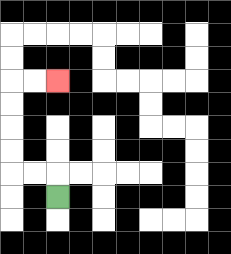{'start': '[2, 8]', 'end': '[2, 3]', 'path_directions': 'U,L,L,U,U,U,U,R,R', 'path_coordinates': '[[2, 8], [2, 7], [1, 7], [0, 7], [0, 6], [0, 5], [0, 4], [0, 3], [1, 3], [2, 3]]'}